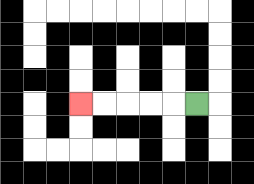{'start': '[8, 4]', 'end': '[3, 4]', 'path_directions': 'L,L,L,L,L', 'path_coordinates': '[[8, 4], [7, 4], [6, 4], [5, 4], [4, 4], [3, 4]]'}